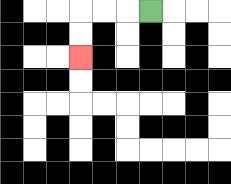{'start': '[6, 0]', 'end': '[3, 2]', 'path_directions': 'L,L,L,D,D', 'path_coordinates': '[[6, 0], [5, 0], [4, 0], [3, 0], [3, 1], [3, 2]]'}